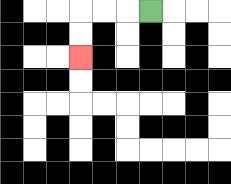{'start': '[6, 0]', 'end': '[3, 2]', 'path_directions': 'L,L,L,D,D', 'path_coordinates': '[[6, 0], [5, 0], [4, 0], [3, 0], [3, 1], [3, 2]]'}